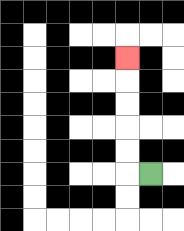{'start': '[6, 7]', 'end': '[5, 2]', 'path_directions': 'L,U,U,U,U,U', 'path_coordinates': '[[6, 7], [5, 7], [5, 6], [5, 5], [5, 4], [5, 3], [5, 2]]'}